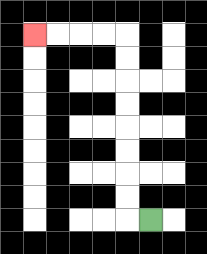{'start': '[6, 9]', 'end': '[1, 1]', 'path_directions': 'L,U,U,U,U,U,U,U,U,L,L,L,L', 'path_coordinates': '[[6, 9], [5, 9], [5, 8], [5, 7], [5, 6], [5, 5], [5, 4], [5, 3], [5, 2], [5, 1], [4, 1], [3, 1], [2, 1], [1, 1]]'}